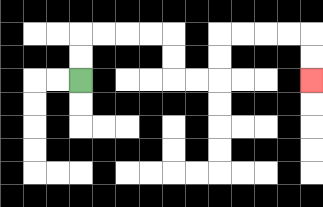{'start': '[3, 3]', 'end': '[13, 3]', 'path_directions': 'U,U,R,R,R,R,D,D,R,R,U,U,R,R,R,R,D,D', 'path_coordinates': '[[3, 3], [3, 2], [3, 1], [4, 1], [5, 1], [6, 1], [7, 1], [7, 2], [7, 3], [8, 3], [9, 3], [9, 2], [9, 1], [10, 1], [11, 1], [12, 1], [13, 1], [13, 2], [13, 3]]'}